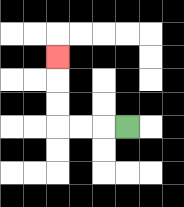{'start': '[5, 5]', 'end': '[2, 2]', 'path_directions': 'L,L,L,U,U,U', 'path_coordinates': '[[5, 5], [4, 5], [3, 5], [2, 5], [2, 4], [2, 3], [2, 2]]'}